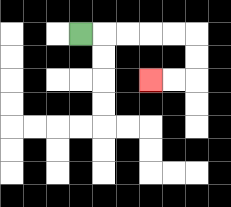{'start': '[3, 1]', 'end': '[6, 3]', 'path_directions': 'R,R,R,R,R,D,D,L,L', 'path_coordinates': '[[3, 1], [4, 1], [5, 1], [6, 1], [7, 1], [8, 1], [8, 2], [8, 3], [7, 3], [6, 3]]'}